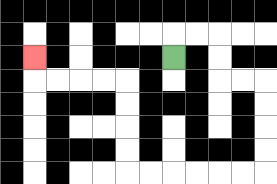{'start': '[7, 2]', 'end': '[1, 2]', 'path_directions': 'U,R,R,D,D,R,R,D,D,D,D,L,L,L,L,L,L,U,U,U,U,L,L,L,L,U', 'path_coordinates': '[[7, 2], [7, 1], [8, 1], [9, 1], [9, 2], [9, 3], [10, 3], [11, 3], [11, 4], [11, 5], [11, 6], [11, 7], [10, 7], [9, 7], [8, 7], [7, 7], [6, 7], [5, 7], [5, 6], [5, 5], [5, 4], [5, 3], [4, 3], [3, 3], [2, 3], [1, 3], [1, 2]]'}